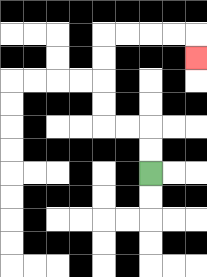{'start': '[6, 7]', 'end': '[8, 2]', 'path_directions': 'U,U,L,L,U,U,U,U,R,R,R,R,D', 'path_coordinates': '[[6, 7], [6, 6], [6, 5], [5, 5], [4, 5], [4, 4], [4, 3], [4, 2], [4, 1], [5, 1], [6, 1], [7, 1], [8, 1], [8, 2]]'}